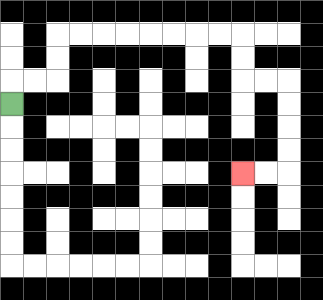{'start': '[0, 4]', 'end': '[10, 7]', 'path_directions': 'U,R,R,U,U,R,R,R,R,R,R,R,R,D,D,R,R,D,D,D,D,L,L', 'path_coordinates': '[[0, 4], [0, 3], [1, 3], [2, 3], [2, 2], [2, 1], [3, 1], [4, 1], [5, 1], [6, 1], [7, 1], [8, 1], [9, 1], [10, 1], [10, 2], [10, 3], [11, 3], [12, 3], [12, 4], [12, 5], [12, 6], [12, 7], [11, 7], [10, 7]]'}